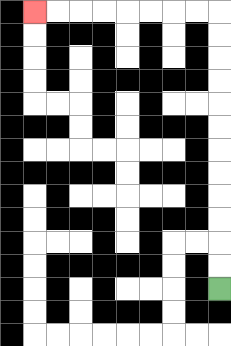{'start': '[9, 12]', 'end': '[1, 0]', 'path_directions': 'U,U,U,U,U,U,U,U,U,U,U,U,L,L,L,L,L,L,L,L', 'path_coordinates': '[[9, 12], [9, 11], [9, 10], [9, 9], [9, 8], [9, 7], [9, 6], [9, 5], [9, 4], [9, 3], [9, 2], [9, 1], [9, 0], [8, 0], [7, 0], [6, 0], [5, 0], [4, 0], [3, 0], [2, 0], [1, 0]]'}